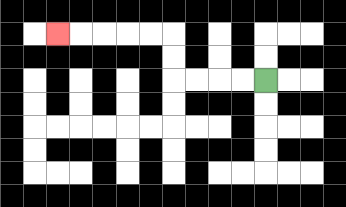{'start': '[11, 3]', 'end': '[2, 1]', 'path_directions': 'L,L,L,L,U,U,L,L,L,L,L', 'path_coordinates': '[[11, 3], [10, 3], [9, 3], [8, 3], [7, 3], [7, 2], [7, 1], [6, 1], [5, 1], [4, 1], [3, 1], [2, 1]]'}